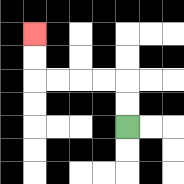{'start': '[5, 5]', 'end': '[1, 1]', 'path_directions': 'U,U,L,L,L,L,U,U', 'path_coordinates': '[[5, 5], [5, 4], [5, 3], [4, 3], [3, 3], [2, 3], [1, 3], [1, 2], [1, 1]]'}